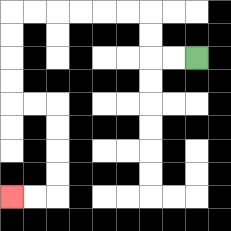{'start': '[8, 2]', 'end': '[0, 8]', 'path_directions': 'L,L,U,U,L,L,L,L,L,L,D,D,D,D,R,R,D,D,D,D,L,L', 'path_coordinates': '[[8, 2], [7, 2], [6, 2], [6, 1], [6, 0], [5, 0], [4, 0], [3, 0], [2, 0], [1, 0], [0, 0], [0, 1], [0, 2], [0, 3], [0, 4], [1, 4], [2, 4], [2, 5], [2, 6], [2, 7], [2, 8], [1, 8], [0, 8]]'}